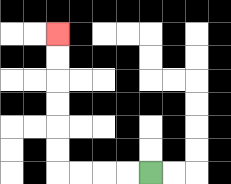{'start': '[6, 7]', 'end': '[2, 1]', 'path_directions': 'L,L,L,L,U,U,U,U,U,U', 'path_coordinates': '[[6, 7], [5, 7], [4, 7], [3, 7], [2, 7], [2, 6], [2, 5], [2, 4], [2, 3], [2, 2], [2, 1]]'}